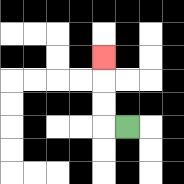{'start': '[5, 5]', 'end': '[4, 2]', 'path_directions': 'L,U,U,U', 'path_coordinates': '[[5, 5], [4, 5], [4, 4], [4, 3], [4, 2]]'}